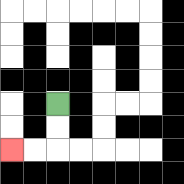{'start': '[2, 4]', 'end': '[0, 6]', 'path_directions': 'D,D,L,L', 'path_coordinates': '[[2, 4], [2, 5], [2, 6], [1, 6], [0, 6]]'}